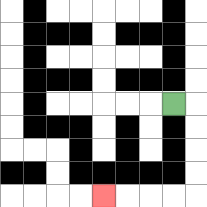{'start': '[7, 4]', 'end': '[4, 8]', 'path_directions': 'R,D,D,D,D,L,L,L,L', 'path_coordinates': '[[7, 4], [8, 4], [8, 5], [8, 6], [8, 7], [8, 8], [7, 8], [6, 8], [5, 8], [4, 8]]'}